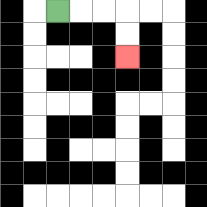{'start': '[2, 0]', 'end': '[5, 2]', 'path_directions': 'R,R,R,D,D', 'path_coordinates': '[[2, 0], [3, 0], [4, 0], [5, 0], [5, 1], [5, 2]]'}